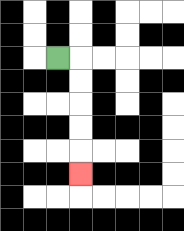{'start': '[2, 2]', 'end': '[3, 7]', 'path_directions': 'R,D,D,D,D,D', 'path_coordinates': '[[2, 2], [3, 2], [3, 3], [3, 4], [3, 5], [3, 6], [3, 7]]'}